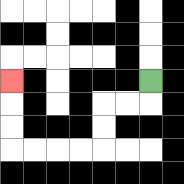{'start': '[6, 3]', 'end': '[0, 3]', 'path_directions': 'D,L,L,D,D,L,L,L,L,U,U,U', 'path_coordinates': '[[6, 3], [6, 4], [5, 4], [4, 4], [4, 5], [4, 6], [3, 6], [2, 6], [1, 6], [0, 6], [0, 5], [0, 4], [0, 3]]'}